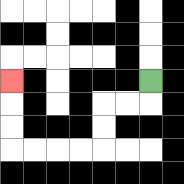{'start': '[6, 3]', 'end': '[0, 3]', 'path_directions': 'D,L,L,D,D,L,L,L,L,U,U,U', 'path_coordinates': '[[6, 3], [6, 4], [5, 4], [4, 4], [4, 5], [4, 6], [3, 6], [2, 6], [1, 6], [0, 6], [0, 5], [0, 4], [0, 3]]'}